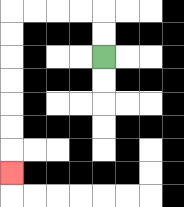{'start': '[4, 2]', 'end': '[0, 7]', 'path_directions': 'U,U,L,L,L,L,D,D,D,D,D,D,D', 'path_coordinates': '[[4, 2], [4, 1], [4, 0], [3, 0], [2, 0], [1, 0], [0, 0], [0, 1], [0, 2], [0, 3], [0, 4], [0, 5], [0, 6], [0, 7]]'}